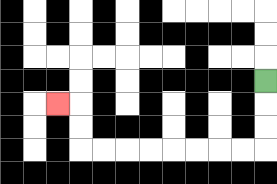{'start': '[11, 3]', 'end': '[2, 4]', 'path_directions': 'D,D,D,L,L,L,L,L,L,L,L,U,U,L', 'path_coordinates': '[[11, 3], [11, 4], [11, 5], [11, 6], [10, 6], [9, 6], [8, 6], [7, 6], [6, 6], [5, 6], [4, 6], [3, 6], [3, 5], [3, 4], [2, 4]]'}